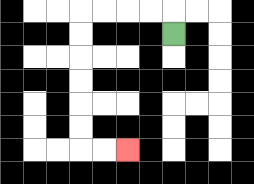{'start': '[7, 1]', 'end': '[5, 6]', 'path_directions': 'U,L,L,L,L,D,D,D,D,D,D,R,R', 'path_coordinates': '[[7, 1], [7, 0], [6, 0], [5, 0], [4, 0], [3, 0], [3, 1], [3, 2], [3, 3], [3, 4], [3, 5], [3, 6], [4, 6], [5, 6]]'}